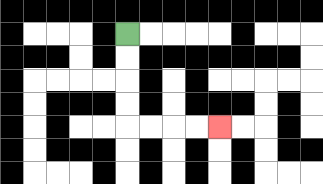{'start': '[5, 1]', 'end': '[9, 5]', 'path_directions': 'D,D,D,D,R,R,R,R', 'path_coordinates': '[[5, 1], [5, 2], [5, 3], [5, 4], [5, 5], [6, 5], [7, 5], [8, 5], [9, 5]]'}